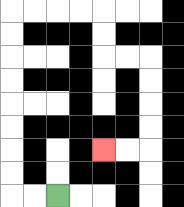{'start': '[2, 8]', 'end': '[4, 6]', 'path_directions': 'L,L,U,U,U,U,U,U,U,U,R,R,R,R,D,D,R,R,D,D,D,D,L,L', 'path_coordinates': '[[2, 8], [1, 8], [0, 8], [0, 7], [0, 6], [0, 5], [0, 4], [0, 3], [0, 2], [0, 1], [0, 0], [1, 0], [2, 0], [3, 0], [4, 0], [4, 1], [4, 2], [5, 2], [6, 2], [6, 3], [6, 4], [6, 5], [6, 6], [5, 6], [4, 6]]'}